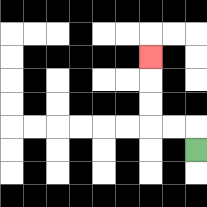{'start': '[8, 6]', 'end': '[6, 2]', 'path_directions': 'U,L,L,U,U,U', 'path_coordinates': '[[8, 6], [8, 5], [7, 5], [6, 5], [6, 4], [6, 3], [6, 2]]'}